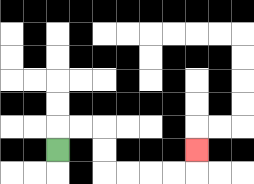{'start': '[2, 6]', 'end': '[8, 6]', 'path_directions': 'U,R,R,D,D,R,R,R,R,U', 'path_coordinates': '[[2, 6], [2, 5], [3, 5], [4, 5], [4, 6], [4, 7], [5, 7], [6, 7], [7, 7], [8, 7], [8, 6]]'}